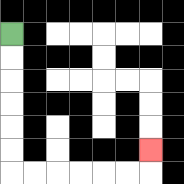{'start': '[0, 1]', 'end': '[6, 6]', 'path_directions': 'D,D,D,D,D,D,R,R,R,R,R,R,U', 'path_coordinates': '[[0, 1], [0, 2], [0, 3], [0, 4], [0, 5], [0, 6], [0, 7], [1, 7], [2, 7], [3, 7], [4, 7], [5, 7], [6, 7], [6, 6]]'}